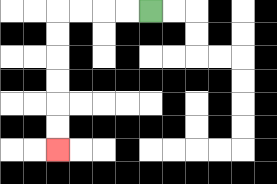{'start': '[6, 0]', 'end': '[2, 6]', 'path_directions': 'L,L,L,L,D,D,D,D,D,D', 'path_coordinates': '[[6, 0], [5, 0], [4, 0], [3, 0], [2, 0], [2, 1], [2, 2], [2, 3], [2, 4], [2, 5], [2, 6]]'}